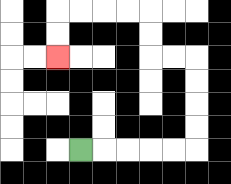{'start': '[3, 6]', 'end': '[2, 2]', 'path_directions': 'R,R,R,R,R,U,U,U,U,L,L,U,U,L,L,L,L,D,D', 'path_coordinates': '[[3, 6], [4, 6], [5, 6], [6, 6], [7, 6], [8, 6], [8, 5], [8, 4], [8, 3], [8, 2], [7, 2], [6, 2], [6, 1], [6, 0], [5, 0], [4, 0], [3, 0], [2, 0], [2, 1], [2, 2]]'}